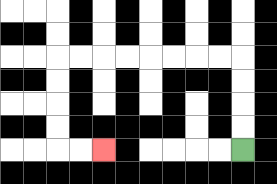{'start': '[10, 6]', 'end': '[4, 6]', 'path_directions': 'U,U,U,U,L,L,L,L,L,L,L,L,D,D,D,D,R,R', 'path_coordinates': '[[10, 6], [10, 5], [10, 4], [10, 3], [10, 2], [9, 2], [8, 2], [7, 2], [6, 2], [5, 2], [4, 2], [3, 2], [2, 2], [2, 3], [2, 4], [2, 5], [2, 6], [3, 6], [4, 6]]'}